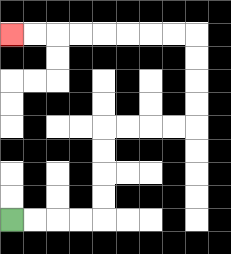{'start': '[0, 9]', 'end': '[0, 1]', 'path_directions': 'R,R,R,R,U,U,U,U,R,R,R,R,U,U,U,U,L,L,L,L,L,L,L,L', 'path_coordinates': '[[0, 9], [1, 9], [2, 9], [3, 9], [4, 9], [4, 8], [4, 7], [4, 6], [4, 5], [5, 5], [6, 5], [7, 5], [8, 5], [8, 4], [8, 3], [8, 2], [8, 1], [7, 1], [6, 1], [5, 1], [4, 1], [3, 1], [2, 1], [1, 1], [0, 1]]'}